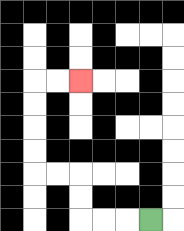{'start': '[6, 9]', 'end': '[3, 3]', 'path_directions': 'L,L,L,U,U,L,L,U,U,U,U,R,R', 'path_coordinates': '[[6, 9], [5, 9], [4, 9], [3, 9], [3, 8], [3, 7], [2, 7], [1, 7], [1, 6], [1, 5], [1, 4], [1, 3], [2, 3], [3, 3]]'}